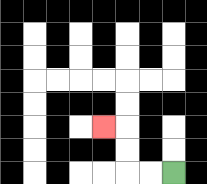{'start': '[7, 7]', 'end': '[4, 5]', 'path_directions': 'L,L,U,U,L', 'path_coordinates': '[[7, 7], [6, 7], [5, 7], [5, 6], [5, 5], [4, 5]]'}